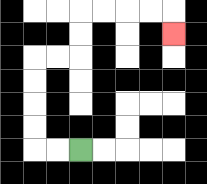{'start': '[3, 6]', 'end': '[7, 1]', 'path_directions': 'L,L,U,U,U,U,R,R,U,U,R,R,R,R,D', 'path_coordinates': '[[3, 6], [2, 6], [1, 6], [1, 5], [1, 4], [1, 3], [1, 2], [2, 2], [3, 2], [3, 1], [3, 0], [4, 0], [5, 0], [6, 0], [7, 0], [7, 1]]'}